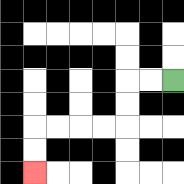{'start': '[7, 3]', 'end': '[1, 7]', 'path_directions': 'L,L,D,D,L,L,L,L,D,D', 'path_coordinates': '[[7, 3], [6, 3], [5, 3], [5, 4], [5, 5], [4, 5], [3, 5], [2, 5], [1, 5], [1, 6], [1, 7]]'}